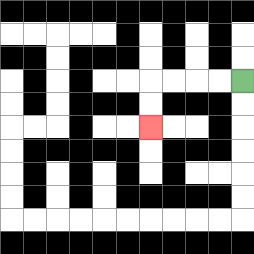{'start': '[10, 3]', 'end': '[6, 5]', 'path_directions': 'L,L,L,L,D,D', 'path_coordinates': '[[10, 3], [9, 3], [8, 3], [7, 3], [6, 3], [6, 4], [6, 5]]'}